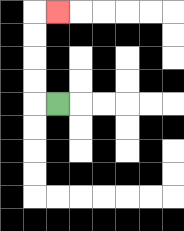{'start': '[2, 4]', 'end': '[2, 0]', 'path_directions': 'L,U,U,U,U,R', 'path_coordinates': '[[2, 4], [1, 4], [1, 3], [1, 2], [1, 1], [1, 0], [2, 0]]'}